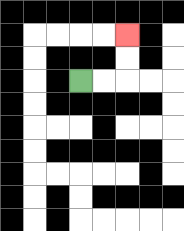{'start': '[3, 3]', 'end': '[5, 1]', 'path_directions': 'R,R,U,U', 'path_coordinates': '[[3, 3], [4, 3], [5, 3], [5, 2], [5, 1]]'}